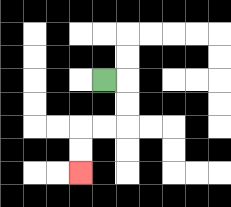{'start': '[4, 3]', 'end': '[3, 7]', 'path_directions': 'R,D,D,L,L,D,D', 'path_coordinates': '[[4, 3], [5, 3], [5, 4], [5, 5], [4, 5], [3, 5], [3, 6], [3, 7]]'}